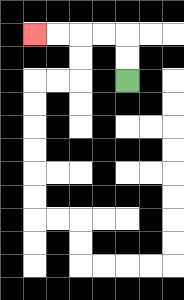{'start': '[5, 3]', 'end': '[1, 1]', 'path_directions': 'U,U,L,L,L,L', 'path_coordinates': '[[5, 3], [5, 2], [5, 1], [4, 1], [3, 1], [2, 1], [1, 1]]'}